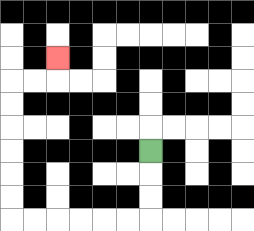{'start': '[6, 6]', 'end': '[2, 2]', 'path_directions': 'D,D,D,L,L,L,L,L,L,U,U,U,U,U,U,R,R,U', 'path_coordinates': '[[6, 6], [6, 7], [6, 8], [6, 9], [5, 9], [4, 9], [3, 9], [2, 9], [1, 9], [0, 9], [0, 8], [0, 7], [0, 6], [0, 5], [0, 4], [0, 3], [1, 3], [2, 3], [2, 2]]'}